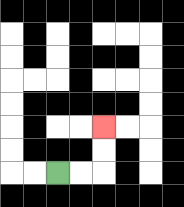{'start': '[2, 7]', 'end': '[4, 5]', 'path_directions': 'R,R,U,U', 'path_coordinates': '[[2, 7], [3, 7], [4, 7], [4, 6], [4, 5]]'}